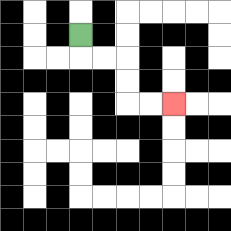{'start': '[3, 1]', 'end': '[7, 4]', 'path_directions': 'D,R,R,D,D,R,R', 'path_coordinates': '[[3, 1], [3, 2], [4, 2], [5, 2], [5, 3], [5, 4], [6, 4], [7, 4]]'}